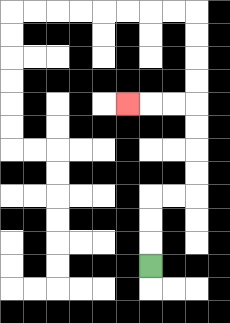{'start': '[6, 11]', 'end': '[5, 4]', 'path_directions': 'U,U,U,R,R,U,U,U,U,L,L,L', 'path_coordinates': '[[6, 11], [6, 10], [6, 9], [6, 8], [7, 8], [8, 8], [8, 7], [8, 6], [8, 5], [8, 4], [7, 4], [6, 4], [5, 4]]'}